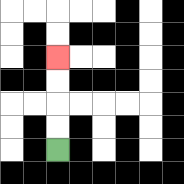{'start': '[2, 6]', 'end': '[2, 2]', 'path_directions': 'U,U,U,U', 'path_coordinates': '[[2, 6], [2, 5], [2, 4], [2, 3], [2, 2]]'}